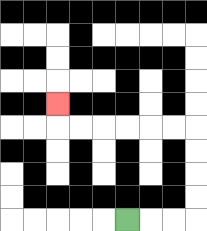{'start': '[5, 9]', 'end': '[2, 4]', 'path_directions': 'R,R,R,U,U,U,U,L,L,L,L,L,L,U', 'path_coordinates': '[[5, 9], [6, 9], [7, 9], [8, 9], [8, 8], [8, 7], [8, 6], [8, 5], [7, 5], [6, 5], [5, 5], [4, 5], [3, 5], [2, 5], [2, 4]]'}